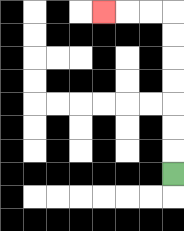{'start': '[7, 7]', 'end': '[4, 0]', 'path_directions': 'U,U,U,U,U,U,U,L,L,L', 'path_coordinates': '[[7, 7], [7, 6], [7, 5], [7, 4], [7, 3], [7, 2], [7, 1], [7, 0], [6, 0], [5, 0], [4, 0]]'}